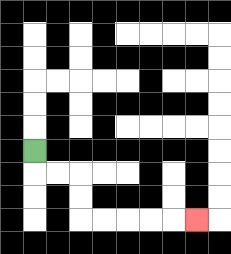{'start': '[1, 6]', 'end': '[8, 9]', 'path_directions': 'D,R,R,D,D,R,R,R,R,R', 'path_coordinates': '[[1, 6], [1, 7], [2, 7], [3, 7], [3, 8], [3, 9], [4, 9], [5, 9], [6, 9], [7, 9], [8, 9]]'}